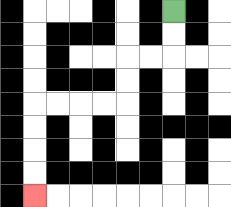{'start': '[7, 0]', 'end': '[1, 8]', 'path_directions': 'D,D,L,L,D,D,L,L,L,L,D,D,D,D', 'path_coordinates': '[[7, 0], [7, 1], [7, 2], [6, 2], [5, 2], [5, 3], [5, 4], [4, 4], [3, 4], [2, 4], [1, 4], [1, 5], [1, 6], [1, 7], [1, 8]]'}